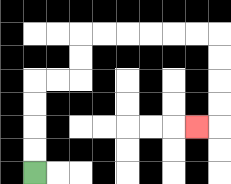{'start': '[1, 7]', 'end': '[8, 5]', 'path_directions': 'U,U,U,U,R,R,U,U,R,R,R,R,R,R,D,D,D,D,L', 'path_coordinates': '[[1, 7], [1, 6], [1, 5], [1, 4], [1, 3], [2, 3], [3, 3], [3, 2], [3, 1], [4, 1], [5, 1], [6, 1], [7, 1], [8, 1], [9, 1], [9, 2], [9, 3], [9, 4], [9, 5], [8, 5]]'}